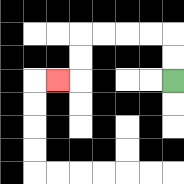{'start': '[7, 3]', 'end': '[2, 3]', 'path_directions': 'U,U,L,L,L,L,D,D,L', 'path_coordinates': '[[7, 3], [7, 2], [7, 1], [6, 1], [5, 1], [4, 1], [3, 1], [3, 2], [3, 3], [2, 3]]'}